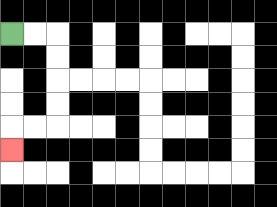{'start': '[0, 1]', 'end': '[0, 6]', 'path_directions': 'R,R,D,D,D,D,L,L,D', 'path_coordinates': '[[0, 1], [1, 1], [2, 1], [2, 2], [2, 3], [2, 4], [2, 5], [1, 5], [0, 5], [0, 6]]'}